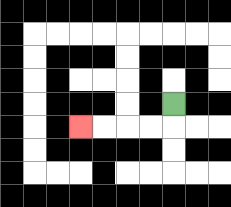{'start': '[7, 4]', 'end': '[3, 5]', 'path_directions': 'D,L,L,L,L', 'path_coordinates': '[[7, 4], [7, 5], [6, 5], [5, 5], [4, 5], [3, 5]]'}